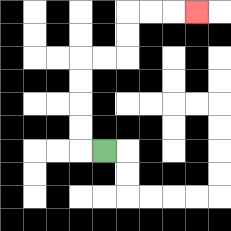{'start': '[4, 6]', 'end': '[8, 0]', 'path_directions': 'L,U,U,U,U,R,R,U,U,R,R,R', 'path_coordinates': '[[4, 6], [3, 6], [3, 5], [3, 4], [3, 3], [3, 2], [4, 2], [5, 2], [5, 1], [5, 0], [6, 0], [7, 0], [8, 0]]'}